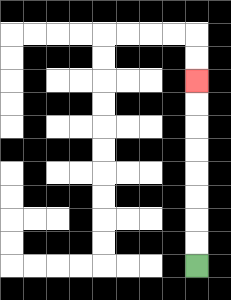{'start': '[8, 11]', 'end': '[8, 3]', 'path_directions': 'U,U,U,U,U,U,U,U', 'path_coordinates': '[[8, 11], [8, 10], [8, 9], [8, 8], [8, 7], [8, 6], [8, 5], [8, 4], [8, 3]]'}